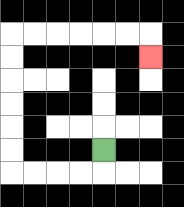{'start': '[4, 6]', 'end': '[6, 2]', 'path_directions': 'D,L,L,L,L,U,U,U,U,U,U,R,R,R,R,R,R,D', 'path_coordinates': '[[4, 6], [4, 7], [3, 7], [2, 7], [1, 7], [0, 7], [0, 6], [0, 5], [0, 4], [0, 3], [0, 2], [0, 1], [1, 1], [2, 1], [3, 1], [4, 1], [5, 1], [6, 1], [6, 2]]'}